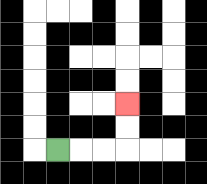{'start': '[2, 6]', 'end': '[5, 4]', 'path_directions': 'R,R,R,U,U', 'path_coordinates': '[[2, 6], [3, 6], [4, 6], [5, 6], [5, 5], [5, 4]]'}